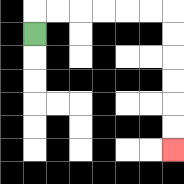{'start': '[1, 1]', 'end': '[7, 6]', 'path_directions': 'U,R,R,R,R,R,R,D,D,D,D,D,D', 'path_coordinates': '[[1, 1], [1, 0], [2, 0], [3, 0], [4, 0], [5, 0], [6, 0], [7, 0], [7, 1], [7, 2], [7, 3], [7, 4], [7, 5], [7, 6]]'}